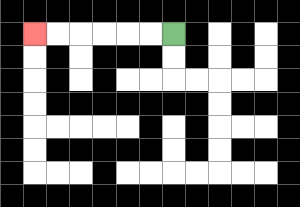{'start': '[7, 1]', 'end': '[1, 1]', 'path_directions': 'L,L,L,L,L,L', 'path_coordinates': '[[7, 1], [6, 1], [5, 1], [4, 1], [3, 1], [2, 1], [1, 1]]'}